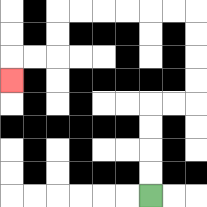{'start': '[6, 8]', 'end': '[0, 3]', 'path_directions': 'U,U,U,U,R,R,U,U,U,U,L,L,L,L,L,L,D,D,L,L,D', 'path_coordinates': '[[6, 8], [6, 7], [6, 6], [6, 5], [6, 4], [7, 4], [8, 4], [8, 3], [8, 2], [8, 1], [8, 0], [7, 0], [6, 0], [5, 0], [4, 0], [3, 0], [2, 0], [2, 1], [2, 2], [1, 2], [0, 2], [0, 3]]'}